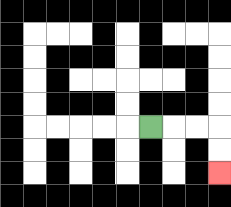{'start': '[6, 5]', 'end': '[9, 7]', 'path_directions': 'R,R,R,D,D', 'path_coordinates': '[[6, 5], [7, 5], [8, 5], [9, 5], [9, 6], [9, 7]]'}